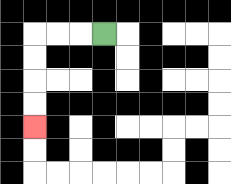{'start': '[4, 1]', 'end': '[1, 5]', 'path_directions': 'L,L,L,D,D,D,D', 'path_coordinates': '[[4, 1], [3, 1], [2, 1], [1, 1], [1, 2], [1, 3], [1, 4], [1, 5]]'}